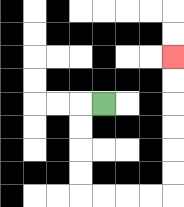{'start': '[4, 4]', 'end': '[7, 2]', 'path_directions': 'L,D,D,D,D,R,R,R,R,U,U,U,U,U,U', 'path_coordinates': '[[4, 4], [3, 4], [3, 5], [3, 6], [3, 7], [3, 8], [4, 8], [5, 8], [6, 8], [7, 8], [7, 7], [7, 6], [7, 5], [7, 4], [7, 3], [7, 2]]'}